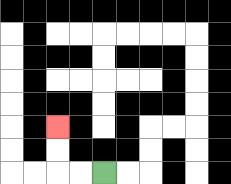{'start': '[4, 7]', 'end': '[2, 5]', 'path_directions': 'L,L,U,U', 'path_coordinates': '[[4, 7], [3, 7], [2, 7], [2, 6], [2, 5]]'}